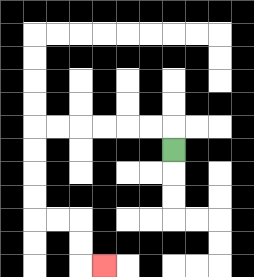{'start': '[7, 6]', 'end': '[4, 11]', 'path_directions': 'U,L,L,L,L,L,L,D,D,D,D,R,R,D,D,R', 'path_coordinates': '[[7, 6], [7, 5], [6, 5], [5, 5], [4, 5], [3, 5], [2, 5], [1, 5], [1, 6], [1, 7], [1, 8], [1, 9], [2, 9], [3, 9], [3, 10], [3, 11], [4, 11]]'}